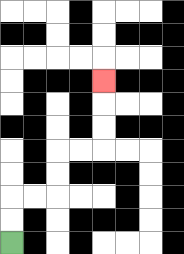{'start': '[0, 10]', 'end': '[4, 3]', 'path_directions': 'U,U,R,R,U,U,R,R,U,U,U', 'path_coordinates': '[[0, 10], [0, 9], [0, 8], [1, 8], [2, 8], [2, 7], [2, 6], [3, 6], [4, 6], [4, 5], [4, 4], [4, 3]]'}